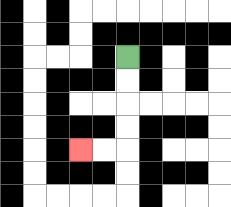{'start': '[5, 2]', 'end': '[3, 6]', 'path_directions': 'D,D,D,D,L,L', 'path_coordinates': '[[5, 2], [5, 3], [5, 4], [5, 5], [5, 6], [4, 6], [3, 6]]'}